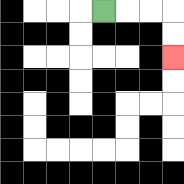{'start': '[4, 0]', 'end': '[7, 2]', 'path_directions': 'R,R,R,D,D', 'path_coordinates': '[[4, 0], [5, 0], [6, 0], [7, 0], [7, 1], [7, 2]]'}